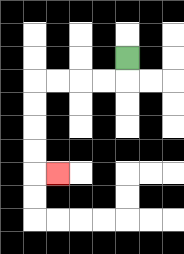{'start': '[5, 2]', 'end': '[2, 7]', 'path_directions': 'D,L,L,L,L,D,D,D,D,R', 'path_coordinates': '[[5, 2], [5, 3], [4, 3], [3, 3], [2, 3], [1, 3], [1, 4], [1, 5], [1, 6], [1, 7], [2, 7]]'}